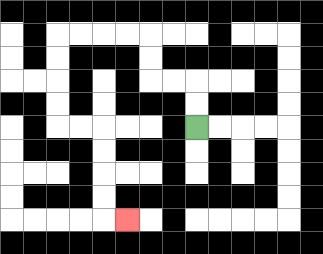{'start': '[8, 5]', 'end': '[5, 9]', 'path_directions': 'U,U,L,L,U,U,L,L,L,L,D,D,D,D,R,R,D,D,D,D,R', 'path_coordinates': '[[8, 5], [8, 4], [8, 3], [7, 3], [6, 3], [6, 2], [6, 1], [5, 1], [4, 1], [3, 1], [2, 1], [2, 2], [2, 3], [2, 4], [2, 5], [3, 5], [4, 5], [4, 6], [4, 7], [4, 8], [4, 9], [5, 9]]'}